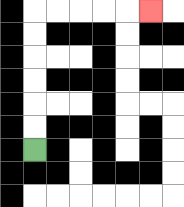{'start': '[1, 6]', 'end': '[6, 0]', 'path_directions': 'U,U,U,U,U,U,R,R,R,R,R', 'path_coordinates': '[[1, 6], [1, 5], [1, 4], [1, 3], [1, 2], [1, 1], [1, 0], [2, 0], [3, 0], [4, 0], [5, 0], [6, 0]]'}